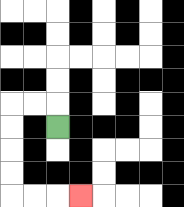{'start': '[2, 5]', 'end': '[3, 8]', 'path_directions': 'U,L,L,D,D,D,D,R,R,R', 'path_coordinates': '[[2, 5], [2, 4], [1, 4], [0, 4], [0, 5], [0, 6], [0, 7], [0, 8], [1, 8], [2, 8], [3, 8]]'}